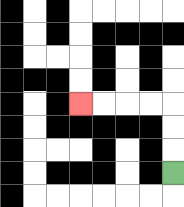{'start': '[7, 7]', 'end': '[3, 4]', 'path_directions': 'U,U,U,L,L,L,L', 'path_coordinates': '[[7, 7], [7, 6], [7, 5], [7, 4], [6, 4], [5, 4], [4, 4], [3, 4]]'}